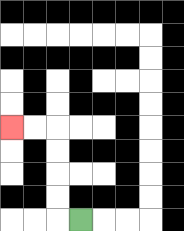{'start': '[3, 9]', 'end': '[0, 5]', 'path_directions': 'L,U,U,U,U,L,L', 'path_coordinates': '[[3, 9], [2, 9], [2, 8], [2, 7], [2, 6], [2, 5], [1, 5], [0, 5]]'}